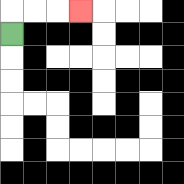{'start': '[0, 1]', 'end': '[3, 0]', 'path_directions': 'U,R,R,R', 'path_coordinates': '[[0, 1], [0, 0], [1, 0], [2, 0], [3, 0]]'}